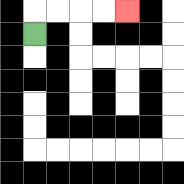{'start': '[1, 1]', 'end': '[5, 0]', 'path_directions': 'U,R,R,R,R', 'path_coordinates': '[[1, 1], [1, 0], [2, 0], [3, 0], [4, 0], [5, 0]]'}